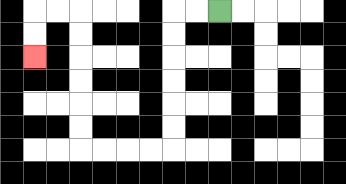{'start': '[9, 0]', 'end': '[1, 2]', 'path_directions': 'L,L,D,D,D,D,D,D,L,L,L,L,U,U,U,U,U,U,L,L,D,D', 'path_coordinates': '[[9, 0], [8, 0], [7, 0], [7, 1], [7, 2], [7, 3], [7, 4], [7, 5], [7, 6], [6, 6], [5, 6], [4, 6], [3, 6], [3, 5], [3, 4], [3, 3], [3, 2], [3, 1], [3, 0], [2, 0], [1, 0], [1, 1], [1, 2]]'}